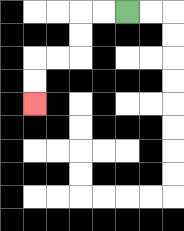{'start': '[5, 0]', 'end': '[1, 4]', 'path_directions': 'L,L,D,D,L,L,D,D', 'path_coordinates': '[[5, 0], [4, 0], [3, 0], [3, 1], [3, 2], [2, 2], [1, 2], [1, 3], [1, 4]]'}